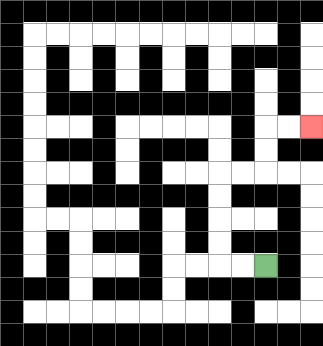{'start': '[11, 11]', 'end': '[13, 5]', 'path_directions': 'L,L,U,U,U,U,R,R,U,U,R,R', 'path_coordinates': '[[11, 11], [10, 11], [9, 11], [9, 10], [9, 9], [9, 8], [9, 7], [10, 7], [11, 7], [11, 6], [11, 5], [12, 5], [13, 5]]'}